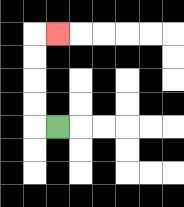{'start': '[2, 5]', 'end': '[2, 1]', 'path_directions': 'L,U,U,U,U,R', 'path_coordinates': '[[2, 5], [1, 5], [1, 4], [1, 3], [1, 2], [1, 1], [2, 1]]'}